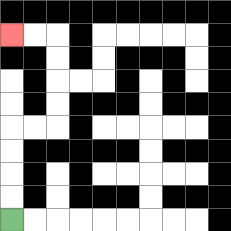{'start': '[0, 9]', 'end': '[0, 1]', 'path_directions': 'U,U,U,U,R,R,U,U,U,U,L,L', 'path_coordinates': '[[0, 9], [0, 8], [0, 7], [0, 6], [0, 5], [1, 5], [2, 5], [2, 4], [2, 3], [2, 2], [2, 1], [1, 1], [0, 1]]'}